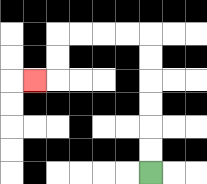{'start': '[6, 7]', 'end': '[1, 3]', 'path_directions': 'U,U,U,U,U,U,L,L,L,L,D,D,L', 'path_coordinates': '[[6, 7], [6, 6], [6, 5], [6, 4], [6, 3], [6, 2], [6, 1], [5, 1], [4, 1], [3, 1], [2, 1], [2, 2], [2, 3], [1, 3]]'}